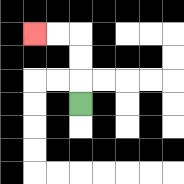{'start': '[3, 4]', 'end': '[1, 1]', 'path_directions': 'U,U,U,L,L', 'path_coordinates': '[[3, 4], [3, 3], [3, 2], [3, 1], [2, 1], [1, 1]]'}